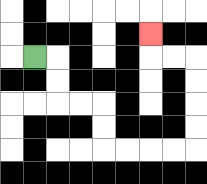{'start': '[1, 2]', 'end': '[6, 1]', 'path_directions': 'R,D,D,R,R,D,D,R,R,R,R,U,U,U,U,L,L,U', 'path_coordinates': '[[1, 2], [2, 2], [2, 3], [2, 4], [3, 4], [4, 4], [4, 5], [4, 6], [5, 6], [6, 6], [7, 6], [8, 6], [8, 5], [8, 4], [8, 3], [8, 2], [7, 2], [6, 2], [6, 1]]'}